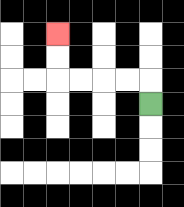{'start': '[6, 4]', 'end': '[2, 1]', 'path_directions': 'U,L,L,L,L,U,U', 'path_coordinates': '[[6, 4], [6, 3], [5, 3], [4, 3], [3, 3], [2, 3], [2, 2], [2, 1]]'}